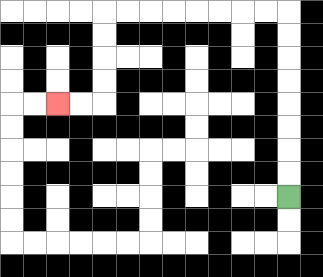{'start': '[12, 8]', 'end': '[2, 4]', 'path_directions': 'U,U,U,U,U,U,U,U,L,L,L,L,L,L,L,L,D,D,D,D,L,L', 'path_coordinates': '[[12, 8], [12, 7], [12, 6], [12, 5], [12, 4], [12, 3], [12, 2], [12, 1], [12, 0], [11, 0], [10, 0], [9, 0], [8, 0], [7, 0], [6, 0], [5, 0], [4, 0], [4, 1], [4, 2], [4, 3], [4, 4], [3, 4], [2, 4]]'}